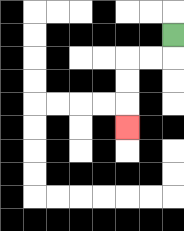{'start': '[7, 1]', 'end': '[5, 5]', 'path_directions': 'D,L,L,D,D,D', 'path_coordinates': '[[7, 1], [7, 2], [6, 2], [5, 2], [5, 3], [5, 4], [5, 5]]'}